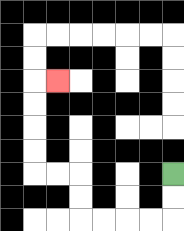{'start': '[7, 7]', 'end': '[2, 3]', 'path_directions': 'D,D,L,L,L,L,U,U,L,L,U,U,U,U,R', 'path_coordinates': '[[7, 7], [7, 8], [7, 9], [6, 9], [5, 9], [4, 9], [3, 9], [3, 8], [3, 7], [2, 7], [1, 7], [1, 6], [1, 5], [1, 4], [1, 3], [2, 3]]'}